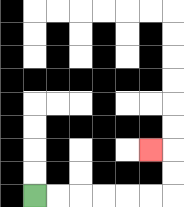{'start': '[1, 8]', 'end': '[6, 6]', 'path_directions': 'R,R,R,R,R,R,U,U,L', 'path_coordinates': '[[1, 8], [2, 8], [3, 8], [4, 8], [5, 8], [6, 8], [7, 8], [7, 7], [7, 6], [6, 6]]'}